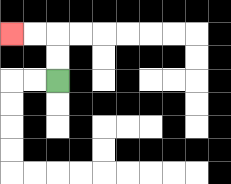{'start': '[2, 3]', 'end': '[0, 1]', 'path_directions': 'U,U,L,L', 'path_coordinates': '[[2, 3], [2, 2], [2, 1], [1, 1], [0, 1]]'}